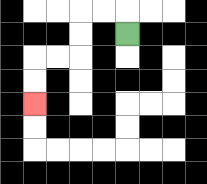{'start': '[5, 1]', 'end': '[1, 4]', 'path_directions': 'U,L,L,D,D,L,L,D,D', 'path_coordinates': '[[5, 1], [5, 0], [4, 0], [3, 0], [3, 1], [3, 2], [2, 2], [1, 2], [1, 3], [1, 4]]'}